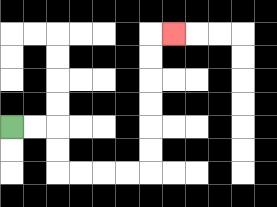{'start': '[0, 5]', 'end': '[7, 1]', 'path_directions': 'R,R,D,D,R,R,R,R,U,U,U,U,U,U,R', 'path_coordinates': '[[0, 5], [1, 5], [2, 5], [2, 6], [2, 7], [3, 7], [4, 7], [5, 7], [6, 7], [6, 6], [6, 5], [6, 4], [6, 3], [6, 2], [6, 1], [7, 1]]'}